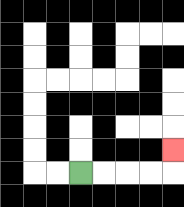{'start': '[3, 7]', 'end': '[7, 6]', 'path_directions': 'R,R,R,R,U', 'path_coordinates': '[[3, 7], [4, 7], [5, 7], [6, 7], [7, 7], [7, 6]]'}